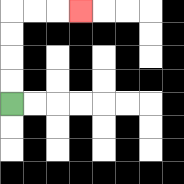{'start': '[0, 4]', 'end': '[3, 0]', 'path_directions': 'U,U,U,U,R,R,R', 'path_coordinates': '[[0, 4], [0, 3], [0, 2], [0, 1], [0, 0], [1, 0], [2, 0], [3, 0]]'}